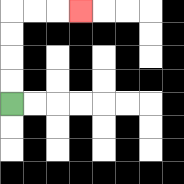{'start': '[0, 4]', 'end': '[3, 0]', 'path_directions': 'U,U,U,U,R,R,R', 'path_coordinates': '[[0, 4], [0, 3], [0, 2], [0, 1], [0, 0], [1, 0], [2, 0], [3, 0]]'}